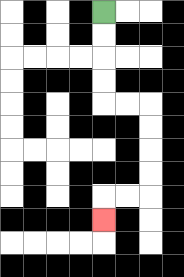{'start': '[4, 0]', 'end': '[4, 9]', 'path_directions': 'D,D,D,D,R,R,D,D,D,D,L,L,D', 'path_coordinates': '[[4, 0], [4, 1], [4, 2], [4, 3], [4, 4], [5, 4], [6, 4], [6, 5], [6, 6], [6, 7], [6, 8], [5, 8], [4, 8], [4, 9]]'}